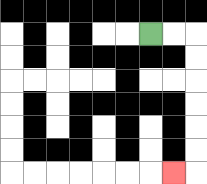{'start': '[6, 1]', 'end': '[7, 7]', 'path_directions': 'R,R,D,D,D,D,D,D,L', 'path_coordinates': '[[6, 1], [7, 1], [8, 1], [8, 2], [8, 3], [8, 4], [8, 5], [8, 6], [8, 7], [7, 7]]'}